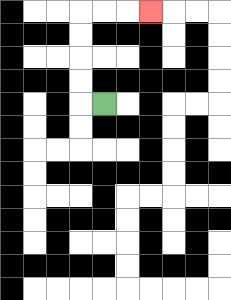{'start': '[4, 4]', 'end': '[6, 0]', 'path_directions': 'L,U,U,U,U,R,R,R', 'path_coordinates': '[[4, 4], [3, 4], [3, 3], [3, 2], [3, 1], [3, 0], [4, 0], [5, 0], [6, 0]]'}